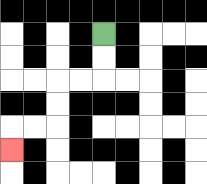{'start': '[4, 1]', 'end': '[0, 6]', 'path_directions': 'D,D,L,L,D,D,L,L,D', 'path_coordinates': '[[4, 1], [4, 2], [4, 3], [3, 3], [2, 3], [2, 4], [2, 5], [1, 5], [0, 5], [0, 6]]'}